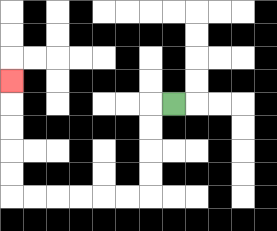{'start': '[7, 4]', 'end': '[0, 3]', 'path_directions': 'L,D,D,D,D,L,L,L,L,L,L,U,U,U,U,U', 'path_coordinates': '[[7, 4], [6, 4], [6, 5], [6, 6], [6, 7], [6, 8], [5, 8], [4, 8], [3, 8], [2, 8], [1, 8], [0, 8], [0, 7], [0, 6], [0, 5], [0, 4], [0, 3]]'}